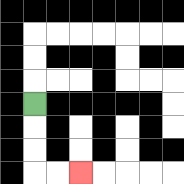{'start': '[1, 4]', 'end': '[3, 7]', 'path_directions': 'D,D,D,R,R', 'path_coordinates': '[[1, 4], [1, 5], [1, 6], [1, 7], [2, 7], [3, 7]]'}